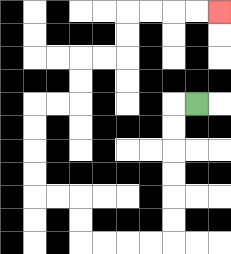{'start': '[8, 4]', 'end': '[9, 0]', 'path_directions': 'L,D,D,D,D,D,D,L,L,L,L,U,U,L,L,U,U,U,U,R,R,U,U,R,R,U,U,R,R,R,R', 'path_coordinates': '[[8, 4], [7, 4], [7, 5], [7, 6], [7, 7], [7, 8], [7, 9], [7, 10], [6, 10], [5, 10], [4, 10], [3, 10], [3, 9], [3, 8], [2, 8], [1, 8], [1, 7], [1, 6], [1, 5], [1, 4], [2, 4], [3, 4], [3, 3], [3, 2], [4, 2], [5, 2], [5, 1], [5, 0], [6, 0], [7, 0], [8, 0], [9, 0]]'}